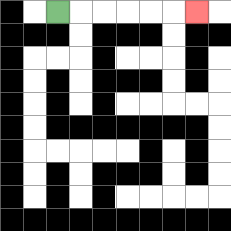{'start': '[2, 0]', 'end': '[8, 0]', 'path_directions': 'R,R,R,R,R,R', 'path_coordinates': '[[2, 0], [3, 0], [4, 0], [5, 0], [6, 0], [7, 0], [8, 0]]'}